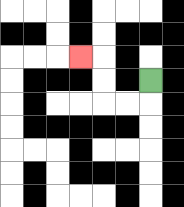{'start': '[6, 3]', 'end': '[3, 2]', 'path_directions': 'D,L,L,U,U,L', 'path_coordinates': '[[6, 3], [6, 4], [5, 4], [4, 4], [4, 3], [4, 2], [3, 2]]'}